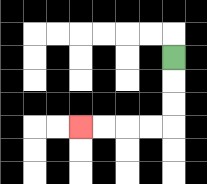{'start': '[7, 2]', 'end': '[3, 5]', 'path_directions': 'D,D,D,L,L,L,L', 'path_coordinates': '[[7, 2], [7, 3], [7, 4], [7, 5], [6, 5], [5, 5], [4, 5], [3, 5]]'}